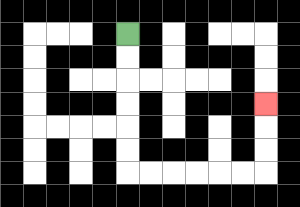{'start': '[5, 1]', 'end': '[11, 4]', 'path_directions': 'D,D,D,D,D,D,R,R,R,R,R,R,U,U,U', 'path_coordinates': '[[5, 1], [5, 2], [5, 3], [5, 4], [5, 5], [5, 6], [5, 7], [6, 7], [7, 7], [8, 7], [9, 7], [10, 7], [11, 7], [11, 6], [11, 5], [11, 4]]'}